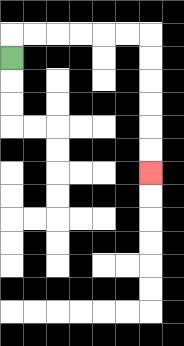{'start': '[0, 2]', 'end': '[6, 7]', 'path_directions': 'U,R,R,R,R,R,R,D,D,D,D,D,D', 'path_coordinates': '[[0, 2], [0, 1], [1, 1], [2, 1], [3, 1], [4, 1], [5, 1], [6, 1], [6, 2], [6, 3], [6, 4], [6, 5], [6, 6], [6, 7]]'}